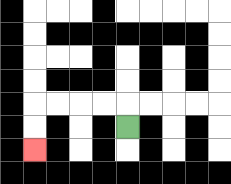{'start': '[5, 5]', 'end': '[1, 6]', 'path_directions': 'U,L,L,L,L,D,D', 'path_coordinates': '[[5, 5], [5, 4], [4, 4], [3, 4], [2, 4], [1, 4], [1, 5], [1, 6]]'}